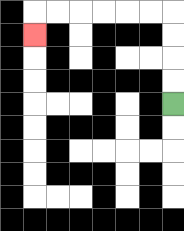{'start': '[7, 4]', 'end': '[1, 1]', 'path_directions': 'U,U,U,U,L,L,L,L,L,L,D', 'path_coordinates': '[[7, 4], [7, 3], [7, 2], [7, 1], [7, 0], [6, 0], [5, 0], [4, 0], [3, 0], [2, 0], [1, 0], [1, 1]]'}